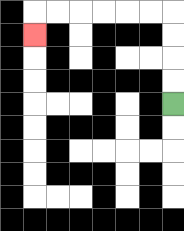{'start': '[7, 4]', 'end': '[1, 1]', 'path_directions': 'U,U,U,U,L,L,L,L,L,L,D', 'path_coordinates': '[[7, 4], [7, 3], [7, 2], [7, 1], [7, 0], [6, 0], [5, 0], [4, 0], [3, 0], [2, 0], [1, 0], [1, 1]]'}